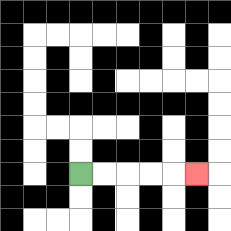{'start': '[3, 7]', 'end': '[8, 7]', 'path_directions': 'R,R,R,R,R', 'path_coordinates': '[[3, 7], [4, 7], [5, 7], [6, 7], [7, 7], [8, 7]]'}